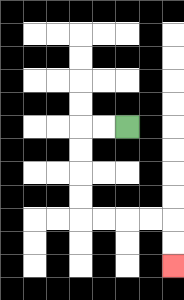{'start': '[5, 5]', 'end': '[7, 11]', 'path_directions': 'L,L,D,D,D,D,R,R,R,R,D,D', 'path_coordinates': '[[5, 5], [4, 5], [3, 5], [3, 6], [3, 7], [3, 8], [3, 9], [4, 9], [5, 9], [6, 9], [7, 9], [7, 10], [7, 11]]'}